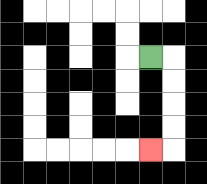{'start': '[6, 2]', 'end': '[6, 6]', 'path_directions': 'R,D,D,D,D,L', 'path_coordinates': '[[6, 2], [7, 2], [7, 3], [7, 4], [7, 5], [7, 6], [6, 6]]'}